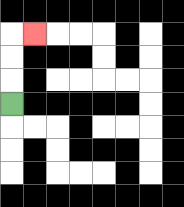{'start': '[0, 4]', 'end': '[1, 1]', 'path_directions': 'U,U,U,R', 'path_coordinates': '[[0, 4], [0, 3], [0, 2], [0, 1], [1, 1]]'}